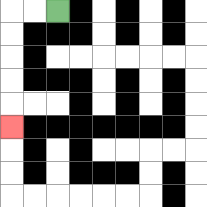{'start': '[2, 0]', 'end': '[0, 5]', 'path_directions': 'L,L,D,D,D,D,D', 'path_coordinates': '[[2, 0], [1, 0], [0, 0], [0, 1], [0, 2], [0, 3], [0, 4], [0, 5]]'}